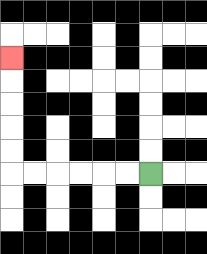{'start': '[6, 7]', 'end': '[0, 2]', 'path_directions': 'L,L,L,L,L,L,U,U,U,U,U', 'path_coordinates': '[[6, 7], [5, 7], [4, 7], [3, 7], [2, 7], [1, 7], [0, 7], [0, 6], [0, 5], [0, 4], [0, 3], [0, 2]]'}